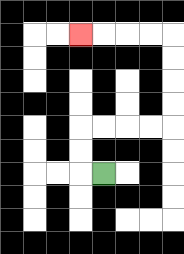{'start': '[4, 7]', 'end': '[3, 1]', 'path_directions': 'L,U,U,R,R,R,R,U,U,U,U,L,L,L,L', 'path_coordinates': '[[4, 7], [3, 7], [3, 6], [3, 5], [4, 5], [5, 5], [6, 5], [7, 5], [7, 4], [7, 3], [7, 2], [7, 1], [6, 1], [5, 1], [4, 1], [3, 1]]'}